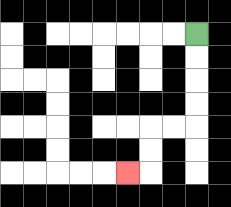{'start': '[8, 1]', 'end': '[5, 7]', 'path_directions': 'D,D,D,D,L,L,D,D,L', 'path_coordinates': '[[8, 1], [8, 2], [8, 3], [8, 4], [8, 5], [7, 5], [6, 5], [6, 6], [6, 7], [5, 7]]'}